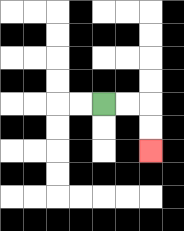{'start': '[4, 4]', 'end': '[6, 6]', 'path_directions': 'R,R,D,D', 'path_coordinates': '[[4, 4], [5, 4], [6, 4], [6, 5], [6, 6]]'}